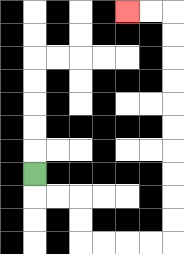{'start': '[1, 7]', 'end': '[5, 0]', 'path_directions': 'D,R,R,D,D,R,R,R,R,U,U,U,U,U,U,U,U,U,U,L,L', 'path_coordinates': '[[1, 7], [1, 8], [2, 8], [3, 8], [3, 9], [3, 10], [4, 10], [5, 10], [6, 10], [7, 10], [7, 9], [7, 8], [7, 7], [7, 6], [7, 5], [7, 4], [7, 3], [7, 2], [7, 1], [7, 0], [6, 0], [5, 0]]'}